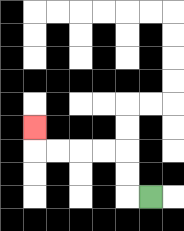{'start': '[6, 8]', 'end': '[1, 5]', 'path_directions': 'L,U,U,L,L,L,L,U', 'path_coordinates': '[[6, 8], [5, 8], [5, 7], [5, 6], [4, 6], [3, 6], [2, 6], [1, 6], [1, 5]]'}